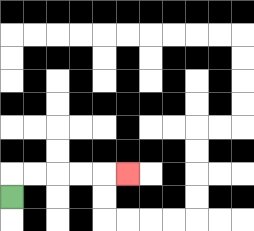{'start': '[0, 8]', 'end': '[5, 7]', 'path_directions': 'U,R,R,R,R,R', 'path_coordinates': '[[0, 8], [0, 7], [1, 7], [2, 7], [3, 7], [4, 7], [5, 7]]'}